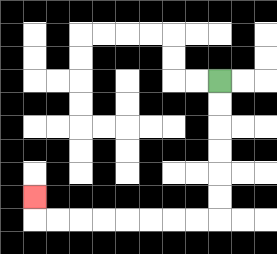{'start': '[9, 3]', 'end': '[1, 8]', 'path_directions': 'D,D,D,D,D,D,L,L,L,L,L,L,L,L,U', 'path_coordinates': '[[9, 3], [9, 4], [9, 5], [9, 6], [9, 7], [9, 8], [9, 9], [8, 9], [7, 9], [6, 9], [5, 9], [4, 9], [3, 9], [2, 9], [1, 9], [1, 8]]'}